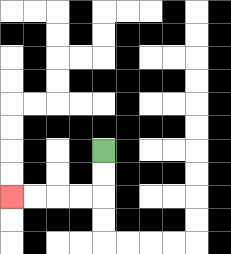{'start': '[4, 6]', 'end': '[0, 8]', 'path_directions': 'D,D,L,L,L,L', 'path_coordinates': '[[4, 6], [4, 7], [4, 8], [3, 8], [2, 8], [1, 8], [0, 8]]'}